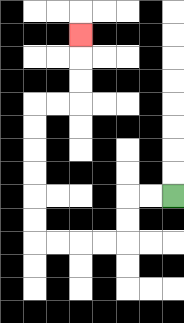{'start': '[7, 8]', 'end': '[3, 1]', 'path_directions': 'L,L,D,D,L,L,L,L,U,U,U,U,U,U,R,R,U,U,U', 'path_coordinates': '[[7, 8], [6, 8], [5, 8], [5, 9], [5, 10], [4, 10], [3, 10], [2, 10], [1, 10], [1, 9], [1, 8], [1, 7], [1, 6], [1, 5], [1, 4], [2, 4], [3, 4], [3, 3], [3, 2], [3, 1]]'}